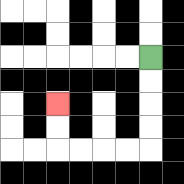{'start': '[6, 2]', 'end': '[2, 4]', 'path_directions': 'D,D,D,D,L,L,L,L,U,U', 'path_coordinates': '[[6, 2], [6, 3], [6, 4], [6, 5], [6, 6], [5, 6], [4, 6], [3, 6], [2, 6], [2, 5], [2, 4]]'}